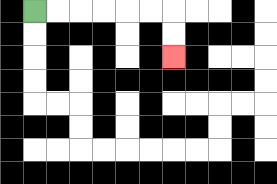{'start': '[1, 0]', 'end': '[7, 2]', 'path_directions': 'R,R,R,R,R,R,D,D', 'path_coordinates': '[[1, 0], [2, 0], [3, 0], [4, 0], [5, 0], [6, 0], [7, 0], [7, 1], [7, 2]]'}